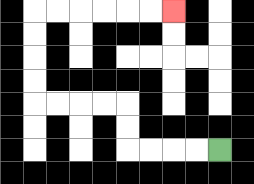{'start': '[9, 6]', 'end': '[7, 0]', 'path_directions': 'L,L,L,L,U,U,L,L,L,L,U,U,U,U,R,R,R,R,R,R', 'path_coordinates': '[[9, 6], [8, 6], [7, 6], [6, 6], [5, 6], [5, 5], [5, 4], [4, 4], [3, 4], [2, 4], [1, 4], [1, 3], [1, 2], [1, 1], [1, 0], [2, 0], [3, 0], [4, 0], [5, 0], [6, 0], [7, 0]]'}